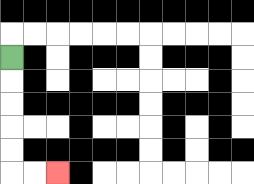{'start': '[0, 2]', 'end': '[2, 7]', 'path_directions': 'D,D,D,D,D,R,R', 'path_coordinates': '[[0, 2], [0, 3], [0, 4], [0, 5], [0, 6], [0, 7], [1, 7], [2, 7]]'}